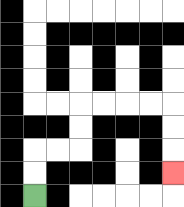{'start': '[1, 8]', 'end': '[7, 7]', 'path_directions': 'U,U,R,R,U,U,R,R,R,R,D,D,D', 'path_coordinates': '[[1, 8], [1, 7], [1, 6], [2, 6], [3, 6], [3, 5], [3, 4], [4, 4], [5, 4], [6, 4], [7, 4], [7, 5], [7, 6], [7, 7]]'}